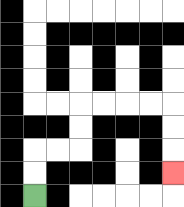{'start': '[1, 8]', 'end': '[7, 7]', 'path_directions': 'U,U,R,R,U,U,R,R,R,R,D,D,D', 'path_coordinates': '[[1, 8], [1, 7], [1, 6], [2, 6], [3, 6], [3, 5], [3, 4], [4, 4], [5, 4], [6, 4], [7, 4], [7, 5], [7, 6], [7, 7]]'}